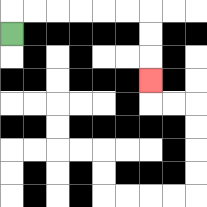{'start': '[0, 1]', 'end': '[6, 3]', 'path_directions': 'U,R,R,R,R,R,R,D,D,D', 'path_coordinates': '[[0, 1], [0, 0], [1, 0], [2, 0], [3, 0], [4, 0], [5, 0], [6, 0], [6, 1], [6, 2], [6, 3]]'}